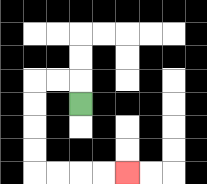{'start': '[3, 4]', 'end': '[5, 7]', 'path_directions': 'U,L,L,D,D,D,D,R,R,R,R', 'path_coordinates': '[[3, 4], [3, 3], [2, 3], [1, 3], [1, 4], [1, 5], [1, 6], [1, 7], [2, 7], [3, 7], [4, 7], [5, 7]]'}